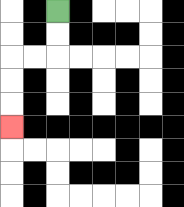{'start': '[2, 0]', 'end': '[0, 5]', 'path_directions': 'D,D,L,L,D,D,D', 'path_coordinates': '[[2, 0], [2, 1], [2, 2], [1, 2], [0, 2], [0, 3], [0, 4], [0, 5]]'}